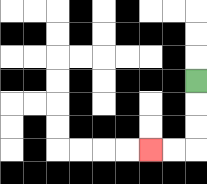{'start': '[8, 3]', 'end': '[6, 6]', 'path_directions': 'D,D,D,L,L', 'path_coordinates': '[[8, 3], [8, 4], [8, 5], [8, 6], [7, 6], [6, 6]]'}